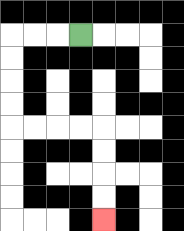{'start': '[3, 1]', 'end': '[4, 9]', 'path_directions': 'L,L,L,D,D,D,D,R,R,R,R,D,D,D,D', 'path_coordinates': '[[3, 1], [2, 1], [1, 1], [0, 1], [0, 2], [0, 3], [0, 4], [0, 5], [1, 5], [2, 5], [3, 5], [4, 5], [4, 6], [4, 7], [4, 8], [4, 9]]'}